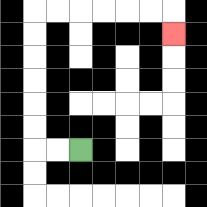{'start': '[3, 6]', 'end': '[7, 1]', 'path_directions': 'L,L,U,U,U,U,U,U,R,R,R,R,R,R,D', 'path_coordinates': '[[3, 6], [2, 6], [1, 6], [1, 5], [1, 4], [1, 3], [1, 2], [1, 1], [1, 0], [2, 0], [3, 0], [4, 0], [5, 0], [6, 0], [7, 0], [7, 1]]'}